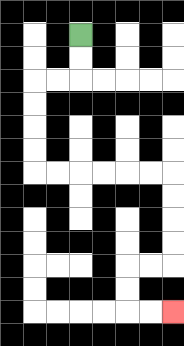{'start': '[3, 1]', 'end': '[7, 13]', 'path_directions': 'D,D,L,L,D,D,D,D,R,R,R,R,R,R,D,D,D,D,L,L,D,D,R,R', 'path_coordinates': '[[3, 1], [3, 2], [3, 3], [2, 3], [1, 3], [1, 4], [1, 5], [1, 6], [1, 7], [2, 7], [3, 7], [4, 7], [5, 7], [6, 7], [7, 7], [7, 8], [7, 9], [7, 10], [7, 11], [6, 11], [5, 11], [5, 12], [5, 13], [6, 13], [7, 13]]'}